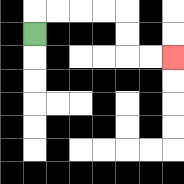{'start': '[1, 1]', 'end': '[7, 2]', 'path_directions': 'U,R,R,R,R,D,D,R,R', 'path_coordinates': '[[1, 1], [1, 0], [2, 0], [3, 0], [4, 0], [5, 0], [5, 1], [5, 2], [6, 2], [7, 2]]'}